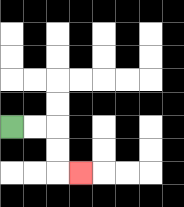{'start': '[0, 5]', 'end': '[3, 7]', 'path_directions': 'R,R,D,D,R', 'path_coordinates': '[[0, 5], [1, 5], [2, 5], [2, 6], [2, 7], [3, 7]]'}